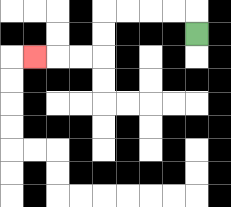{'start': '[8, 1]', 'end': '[1, 2]', 'path_directions': 'U,L,L,L,L,D,D,L,L,L', 'path_coordinates': '[[8, 1], [8, 0], [7, 0], [6, 0], [5, 0], [4, 0], [4, 1], [4, 2], [3, 2], [2, 2], [1, 2]]'}